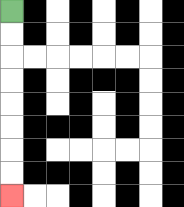{'start': '[0, 0]', 'end': '[0, 8]', 'path_directions': 'D,D,D,D,D,D,D,D', 'path_coordinates': '[[0, 0], [0, 1], [0, 2], [0, 3], [0, 4], [0, 5], [0, 6], [0, 7], [0, 8]]'}